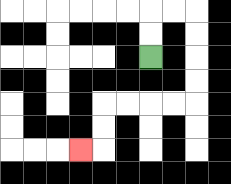{'start': '[6, 2]', 'end': '[3, 6]', 'path_directions': 'U,U,R,R,D,D,D,D,L,L,L,L,D,D,L', 'path_coordinates': '[[6, 2], [6, 1], [6, 0], [7, 0], [8, 0], [8, 1], [8, 2], [8, 3], [8, 4], [7, 4], [6, 4], [5, 4], [4, 4], [4, 5], [4, 6], [3, 6]]'}